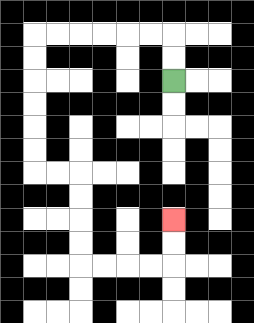{'start': '[7, 3]', 'end': '[7, 9]', 'path_directions': 'U,U,L,L,L,L,L,L,D,D,D,D,D,D,R,R,D,D,D,D,R,R,R,R,U,U', 'path_coordinates': '[[7, 3], [7, 2], [7, 1], [6, 1], [5, 1], [4, 1], [3, 1], [2, 1], [1, 1], [1, 2], [1, 3], [1, 4], [1, 5], [1, 6], [1, 7], [2, 7], [3, 7], [3, 8], [3, 9], [3, 10], [3, 11], [4, 11], [5, 11], [6, 11], [7, 11], [7, 10], [7, 9]]'}